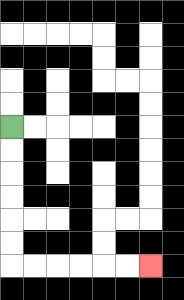{'start': '[0, 5]', 'end': '[6, 11]', 'path_directions': 'D,D,D,D,D,D,R,R,R,R,R,R', 'path_coordinates': '[[0, 5], [0, 6], [0, 7], [0, 8], [0, 9], [0, 10], [0, 11], [1, 11], [2, 11], [3, 11], [4, 11], [5, 11], [6, 11]]'}